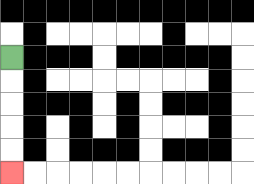{'start': '[0, 2]', 'end': '[0, 7]', 'path_directions': 'D,D,D,D,D', 'path_coordinates': '[[0, 2], [0, 3], [0, 4], [0, 5], [0, 6], [0, 7]]'}